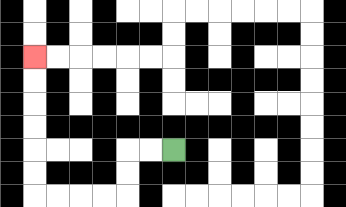{'start': '[7, 6]', 'end': '[1, 2]', 'path_directions': 'L,L,D,D,L,L,L,L,U,U,U,U,U,U', 'path_coordinates': '[[7, 6], [6, 6], [5, 6], [5, 7], [5, 8], [4, 8], [3, 8], [2, 8], [1, 8], [1, 7], [1, 6], [1, 5], [1, 4], [1, 3], [1, 2]]'}